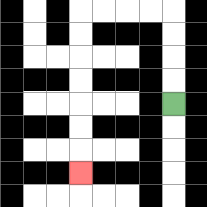{'start': '[7, 4]', 'end': '[3, 7]', 'path_directions': 'U,U,U,U,L,L,L,L,D,D,D,D,D,D,D', 'path_coordinates': '[[7, 4], [7, 3], [7, 2], [7, 1], [7, 0], [6, 0], [5, 0], [4, 0], [3, 0], [3, 1], [3, 2], [3, 3], [3, 4], [3, 5], [3, 6], [3, 7]]'}